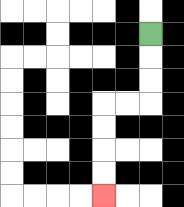{'start': '[6, 1]', 'end': '[4, 8]', 'path_directions': 'D,D,D,L,L,D,D,D,D', 'path_coordinates': '[[6, 1], [6, 2], [6, 3], [6, 4], [5, 4], [4, 4], [4, 5], [4, 6], [4, 7], [4, 8]]'}